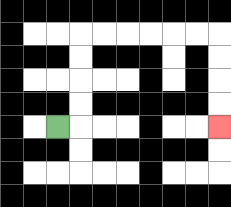{'start': '[2, 5]', 'end': '[9, 5]', 'path_directions': 'R,U,U,U,U,R,R,R,R,R,R,D,D,D,D', 'path_coordinates': '[[2, 5], [3, 5], [3, 4], [3, 3], [3, 2], [3, 1], [4, 1], [5, 1], [6, 1], [7, 1], [8, 1], [9, 1], [9, 2], [9, 3], [9, 4], [9, 5]]'}